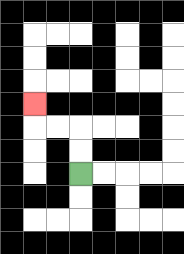{'start': '[3, 7]', 'end': '[1, 4]', 'path_directions': 'U,U,L,L,U', 'path_coordinates': '[[3, 7], [3, 6], [3, 5], [2, 5], [1, 5], [1, 4]]'}